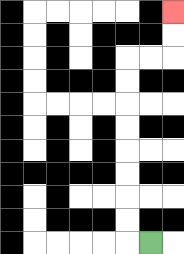{'start': '[6, 10]', 'end': '[7, 0]', 'path_directions': 'L,U,U,U,U,U,U,U,U,R,R,U,U', 'path_coordinates': '[[6, 10], [5, 10], [5, 9], [5, 8], [5, 7], [5, 6], [5, 5], [5, 4], [5, 3], [5, 2], [6, 2], [7, 2], [7, 1], [7, 0]]'}